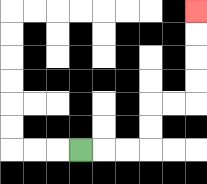{'start': '[3, 6]', 'end': '[8, 0]', 'path_directions': 'R,R,R,U,U,R,R,U,U,U,U', 'path_coordinates': '[[3, 6], [4, 6], [5, 6], [6, 6], [6, 5], [6, 4], [7, 4], [8, 4], [8, 3], [8, 2], [8, 1], [8, 0]]'}